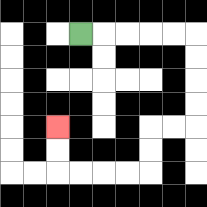{'start': '[3, 1]', 'end': '[2, 5]', 'path_directions': 'R,R,R,R,R,D,D,D,D,L,L,D,D,L,L,L,L,U,U', 'path_coordinates': '[[3, 1], [4, 1], [5, 1], [6, 1], [7, 1], [8, 1], [8, 2], [8, 3], [8, 4], [8, 5], [7, 5], [6, 5], [6, 6], [6, 7], [5, 7], [4, 7], [3, 7], [2, 7], [2, 6], [2, 5]]'}